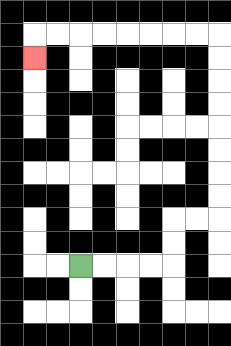{'start': '[3, 11]', 'end': '[1, 2]', 'path_directions': 'R,R,R,R,U,U,R,R,U,U,U,U,U,U,U,U,L,L,L,L,L,L,L,L,D', 'path_coordinates': '[[3, 11], [4, 11], [5, 11], [6, 11], [7, 11], [7, 10], [7, 9], [8, 9], [9, 9], [9, 8], [9, 7], [9, 6], [9, 5], [9, 4], [9, 3], [9, 2], [9, 1], [8, 1], [7, 1], [6, 1], [5, 1], [4, 1], [3, 1], [2, 1], [1, 1], [1, 2]]'}